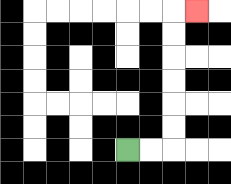{'start': '[5, 6]', 'end': '[8, 0]', 'path_directions': 'R,R,U,U,U,U,U,U,R', 'path_coordinates': '[[5, 6], [6, 6], [7, 6], [7, 5], [7, 4], [7, 3], [7, 2], [7, 1], [7, 0], [8, 0]]'}